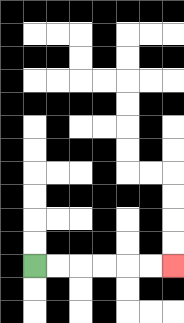{'start': '[1, 11]', 'end': '[7, 11]', 'path_directions': 'R,R,R,R,R,R', 'path_coordinates': '[[1, 11], [2, 11], [3, 11], [4, 11], [5, 11], [6, 11], [7, 11]]'}